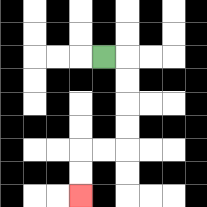{'start': '[4, 2]', 'end': '[3, 8]', 'path_directions': 'R,D,D,D,D,L,L,D,D', 'path_coordinates': '[[4, 2], [5, 2], [5, 3], [5, 4], [5, 5], [5, 6], [4, 6], [3, 6], [3, 7], [3, 8]]'}